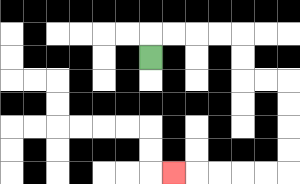{'start': '[6, 2]', 'end': '[7, 7]', 'path_directions': 'U,R,R,R,R,D,D,R,R,D,D,D,D,L,L,L,L,L', 'path_coordinates': '[[6, 2], [6, 1], [7, 1], [8, 1], [9, 1], [10, 1], [10, 2], [10, 3], [11, 3], [12, 3], [12, 4], [12, 5], [12, 6], [12, 7], [11, 7], [10, 7], [9, 7], [8, 7], [7, 7]]'}